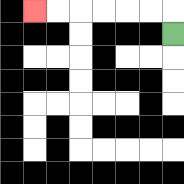{'start': '[7, 1]', 'end': '[1, 0]', 'path_directions': 'U,L,L,L,L,L,L', 'path_coordinates': '[[7, 1], [7, 0], [6, 0], [5, 0], [4, 0], [3, 0], [2, 0], [1, 0]]'}